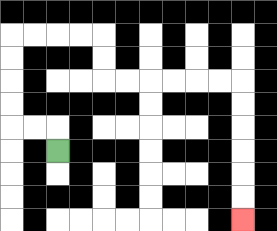{'start': '[2, 6]', 'end': '[10, 9]', 'path_directions': 'U,L,L,U,U,U,U,R,R,R,R,D,D,R,R,R,R,R,R,D,D,D,D,D,D', 'path_coordinates': '[[2, 6], [2, 5], [1, 5], [0, 5], [0, 4], [0, 3], [0, 2], [0, 1], [1, 1], [2, 1], [3, 1], [4, 1], [4, 2], [4, 3], [5, 3], [6, 3], [7, 3], [8, 3], [9, 3], [10, 3], [10, 4], [10, 5], [10, 6], [10, 7], [10, 8], [10, 9]]'}